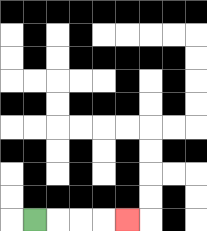{'start': '[1, 9]', 'end': '[5, 9]', 'path_directions': 'R,R,R,R', 'path_coordinates': '[[1, 9], [2, 9], [3, 9], [4, 9], [5, 9]]'}